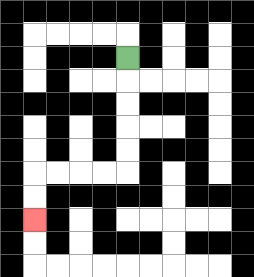{'start': '[5, 2]', 'end': '[1, 9]', 'path_directions': 'D,D,D,D,D,L,L,L,L,D,D', 'path_coordinates': '[[5, 2], [5, 3], [5, 4], [5, 5], [5, 6], [5, 7], [4, 7], [3, 7], [2, 7], [1, 7], [1, 8], [1, 9]]'}